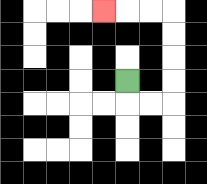{'start': '[5, 3]', 'end': '[4, 0]', 'path_directions': 'D,R,R,U,U,U,U,L,L,L', 'path_coordinates': '[[5, 3], [5, 4], [6, 4], [7, 4], [7, 3], [7, 2], [7, 1], [7, 0], [6, 0], [5, 0], [4, 0]]'}